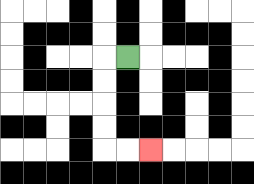{'start': '[5, 2]', 'end': '[6, 6]', 'path_directions': 'L,D,D,D,D,R,R', 'path_coordinates': '[[5, 2], [4, 2], [4, 3], [4, 4], [4, 5], [4, 6], [5, 6], [6, 6]]'}